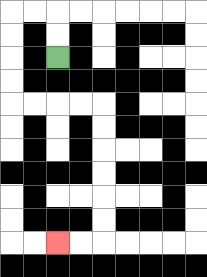{'start': '[2, 2]', 'end': '[2, 10]', 'path_directions': 'U,U,L,L,D,D,D,D,R,R,R,R,D,D,D,D,D,D,L,L', 'path_coordinates': '[[2, 2], [2, 1], [2, 0], [1, 0], [0, 0], [0, 1], [0, 2], [0, 3], [0, 4], [1, 4], [2, 4], [3, 4], [4, 4], [4, 5], [4, 6], [4, 7], [4, 8], [4, 9], [4, 10], [3, 10], [2, 10]]'}